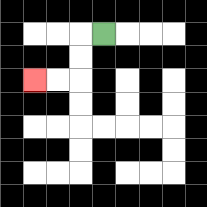{'start': '[4, 1]', 'end': '[1, 3]', 'path_directions': 'L,D,D,L,L', 'path_coordinates': '[[4, 1], [3, 1], [3, 2], [3, 3], [2, 3], [1, 3]]'}